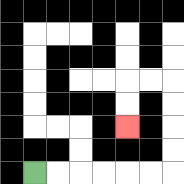{'start': '[1, 7]', 'end': '[5, 5]', 'path_directions': 'R,R,R,R,R,R,U,U,U,U,L,L,D,D', 'path_coordinates': '[[1, 7], [2, 7], [3, 7], [4, 7], [5, 7], [6, 7], [7, 7], [7, 6], [7, 5], [7, 4], [7, 3], [6, 3], [5, 3], [5, 4], [5, 5]]'}